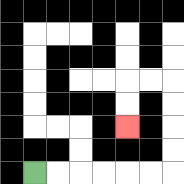{'start': '[1, 7]', 'end': '[5, 5]', 'path_directions': 'R,R,R,R,R,R,U,U,U,U,L,L,D,D', 'path_coordinates': '[[1, 7], [2, 7], [3, 7], [4, 7], [5, 7], [6, 7], [7, 7], [7, 6], [7, 5], [7, 4], [7, 3], [6, 3], [5, 3], [5, 4], [5, 5]]'}